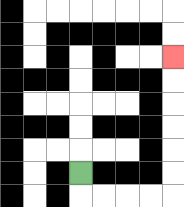{'start': '[3, 7]', 'end': '[7, 2]', 'path_directions': 'D,R,R,R,R,U,U,U,U,U,U', 'path_coordinates': '[[3, 7], [3, 8], [4, 8], [5, 8], [6, 8], [7, 8], [7, 7], [7, 6], [7, 5], [7, 4], [7, 3], [7, 2]]'}